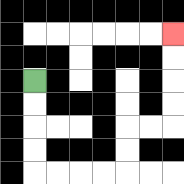{'start': '[1, 3]', 'end': '[7, 1]', 'path_directions': 'D,D,D,D,R,R,R,R,U,U,R,R,U,U,U,U', 'path_coordinates': '[[1, 3], [1, 4], [1, 5], [1, 6], [1, 7], [2, 7], [3, 7], [4, 7], [5, 7], [5, 6], [5, 5], [6, 5], [7, 5], [7, 4], [7, 3], [7, 2], [7, 1]]'}